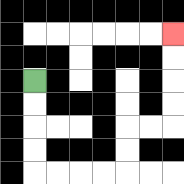{'start': '[1, 3]', 'end': '[7, 1]', 'path_directions': 'D,D,D,D,R,R,R,R,U,U,R,R,U,U,U,U', 'path_coordinates': '[[1, 3], [1, 4], [1, 5], [1, 6], [1, 7], [2, 7], [3, 7], [4, 7], [5, 7], [5, 6], [5, 5], [6, 5], [7, 5], [7, 4], [7, 3], [7, 2], [7, 1]]'}